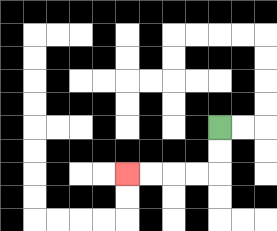{'start': '[9, 5]', 'end': '[5, 7]', 'path_directions': 'D,D,L,L,L,L', 'path_coordinates': '[[9, 5], [9, 6], [9, 7], [8, 7], [7, 7], [6, 7], [5, 7]]'}